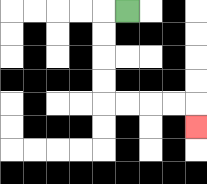{'start': '[5, 0]', 'end': '[8, 5]', 'path_directions': 'L,D,D,D,D,R,R,R,R,D', 'path_coordinates': '[[5, 0], [4, 0], [4, 1], [4, 2], [4, 3], [4, 4], [5, 4], [6, 4], [7, 4], [8, 4], [8, 5]]'}